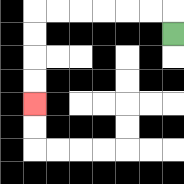{'start': '[7, 1]', 'end': '[1, 4]', 'path_directions': 'U,L,L,L,L,L,L,D,D,D,D', 'path_coordinates': '[[7, 1], [7, 0], [6, 0], [5, 0], [4, 0], [3, 0], [2, 0], [1, 0], [1, 1], [1, 2], [1, 3], [1, 4]]'}